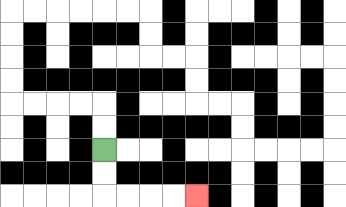{'start': '[4, 6]', 'end': '[8, 8]', 'path_directions': 'D,D,R,R,R,R', 'path_coordinates': '[[4, 6], [4, 7], [4, 8], [5, 8], [6, 8], [7, 8], [8, 8]]'}